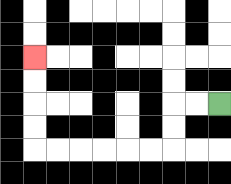{'start': '[9, 4]', 'end': '[1, 2]', 'path_directions': 'L,L,D,D,L,L,L,L,L,L,U,U,U,U', 'path_coordinates': '[[9, 4], [8, 4], [7, 4], [7, 5], [7, 6], [6, 6], [5, 6], [4, 6], [3, 6], [2, 6], [1, 6], [1, 5], [1, 4], [1, 3], [1, 2]]'}